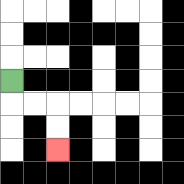{'start': '[0, 3]', 'end': '[2, 6]', 'path_directions': 'D,R,R,D,D', 'path_coordinates': '[[0, 3], [0, 4], [1, 4], [2, 4], [2, 5], [2, 6]]'}